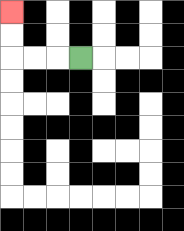{'start': '[3, 2]', 'end': '[0, 0]', 'path_directions': 'L,L,L,U,U', 'path_coordinates': '[[3, 2], [2, 2], [1, 2], [0, 2], [0, 1], [0, 0]]'}